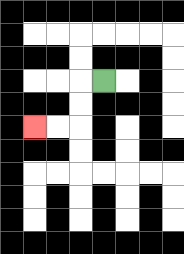{'start': '[4, 3]', 'end': '[1, 5]', 'path_directions': 'L,D,D,L,L', 'path_coordinates': '[[4, 3], [3, 3], [3, 4], [3, 5], [2, 5], [1, 5]]'}